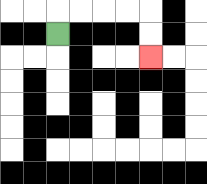{'start': '[2, 1]', 'end': '[6, 2]', 'path_directions': 'U,R,R,R,R,D,D', 'path_coordinates': '[[2, 1], [2, 0], [3, 0], [4, 0], [5, 0], [6, 0], [6, 1], [6, 2]]'}